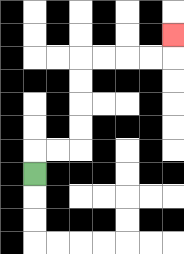{'start': '[1, 7]', 'end': '[7, 1]', 'path_directions': 'U,R,R,U,U,U,U,R,R,R,R,U', 'path_coordinates': '[[1, 7], [1, 6], [2, 6], [3, 6], [3, 5], [3, 4], [3, 3], [3, 2], [4, 2], [5, 2], [6, 2], [7, 2], [7, 1]]'}